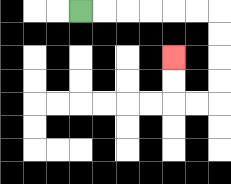{'start': '[3, 0]', 'end': '[7, 2]', 'path_directions': 'R,R,R,R,R,R,D,D,D,D,L,L,U,U', 'path_coordinates': '[[3, 0], [4, 0], [5, 0], [6, 0], [7, 0], [8, 0], [9, 0], [9, 1], [9, 2], [9, 3], [9, 4], [8, 4], [7, 4], [7, 3], [7, 2]]'}